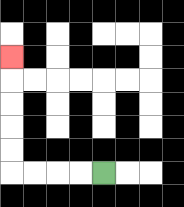{'start': '[4, 7]', 'end': '[0, 2]', 'path_directions': 'L,L,L,L,U,U,U,U,U', 'path_coordinates': '[[4, 7], [3, 7], [2, 7], [1, 7], [0, 7], [0, 6], [0, 5], [0, 4], [0, 3], [0, 2]]'}